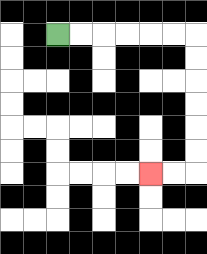{'start': '[2, 1]', 'end': '[6, 7]', 'path_directions': 'R,R,R,R,R,R,D,D,D,D,D,D,L,L', 'path_coordinates': '[[2, 1], [3, 1], [4, 1], [5, 1], [6, 1], [7, 1], [8, 1], [8, 2], [8, 3], [8, 4], [8, 5], [8, 6], [8, 7], [7, 7], [6, 7]]'}